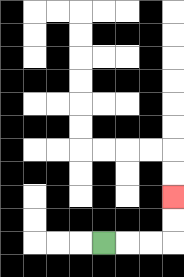{'start': '[4, 10]', 'end': '[7, 8]', 'path_directions': 'R,R,R,U,U', 'path_coordinates': '[[4, 10], [5, 10], [6, 10], [7, 10], [7, 9], [7, 8]]'}